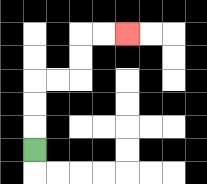{'start': '[1, 6]', 'end': '[5, 1]', 'path_directions': 'U,U,U,R,R,U,U,R,R', 'path_coordinates': '[[1, 6], [1, 5], [1, 4], [1, 3], [2, 3], [3, 3], [3, 2], [3, 1], [4, 1], [5, 1]]'}